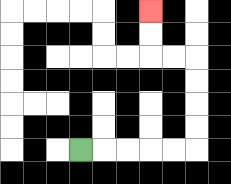{'start': '[3, 6]', 'end': '[6, 0]', 'path_directions': 'R,R,R,R,R,U,U,U,U,L,L,U,U', 'path_coordinates': '[[3, 6], [4, 6], [5, 6], [6, 6], [7, 6], [8, 6], [8, 5], [8, 4], [8, 3], [8, 2], [7, 2], [6, 2], [6, 1], [6, 0]]'}